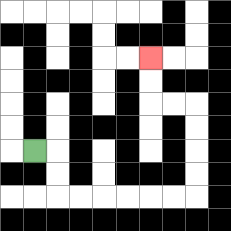{'start': '[1, 6]', 'end': '[6, 2]', 'path_directions': 'R,D,D,R,R,R,R,R,R,U,U,U,U,L,L,U,U', 'path_coordinates': '[[1, 6], [2, 6], [2, 7], [2, 8], [3, 8], [4, 8], [5, 8], [6, 8], [7, 8], [8, 8], [8, 7], [8, 6], [8, 5], [8, 4], [7, 4], [6, 4], [6, 3], [6, 2]]'}